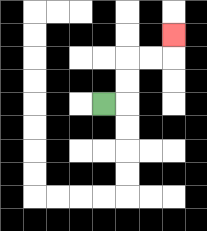{'start': '[4, 4]', 'end': '[7, 1]', 'path_directions': 'R,U,U,R,R,U', 'path_coordinates': '[[4, 4], [5, 4], [5, 3], [5, 2], [6, 2], [7, 2], [7, 1]]'}